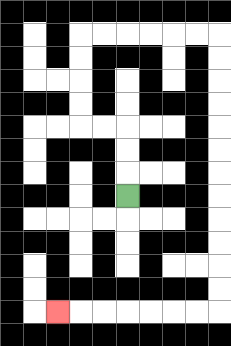{'start': '[5, 8]', 'end': '[2, 13]', 'path_directions': 'U,U,U,L,L,U,U,U,U,R,R,R,R,R,R,D,D,D,D,D,D,D,D,D,D,D,D,L,L,L,L,L,L,L', 'path_coordinates': '[[5, 8], [5, 7], [5, 6], [5, 5], [4, 5], [3, 5], [3, 4], [3, 3], [3, 2], [3, 1], [4, 1], [5, 1], [6, 1], [7, 1], [8, 1], [9, 1], [9, 2], [9, 3], [9, 4], [9, 5], [9, 6], [9, 7], [9, 8], [9, 9], [9, 10], [9, 11], [9, 12], [9, 13], [8, 13], [7, 13], [6, 13], [5, 13], [4, 13], [3, 13], [2, 13]]'}